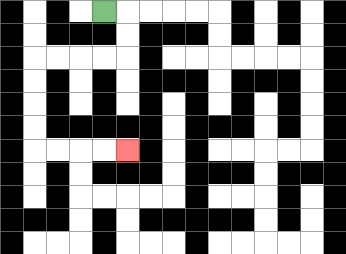{'start': '[4, 0]', 'end': '[5, 6]', 'path_directions': 'R,D,D,L,L,L,L,D,D,D,D,R,R,R,R', 'path_coordinates': '[[4, 0], [5, 0], [5, 1], [5, 2], [4, 2], [3, 2], [2, 2], [1, 2], [1, 3], [1, 4], [1, 5], [1, 6], [2, 6], [3, 6], [4, 6], [5, 6]]'}